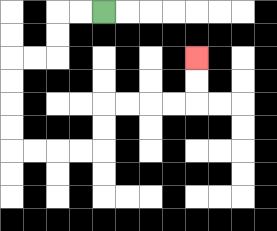{'start': '[4, 0]', 'end': '[8, 2]', 'path_directions': 'L,L,D,D,L,L,D,D,D,D,R,R,R,R,U,U,R,R,R,R,U,U', 'path_coordinates': '[[4, 0], [3, 0], [2, 0], [2, 1], [2, 2], [1, 2], [0, 2], [0, 3], [0, 4], [0, 5], [0, 6], [1, 6], [2, 6], [3, 6], [4, 6], [4, 5], [4, 4], [5, 4], [6, 4], [7, 4], [8, 4], [8, 3], [8, 2]]'}